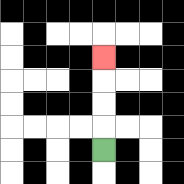{'start': '[4, 6]', 'end': '[4, 2]', 'path_directions': 'U,U,U,U', 'path_coordinates': '[[4, 6], [4, 5], [4, 4], [4, 3], [4, 2]]'}